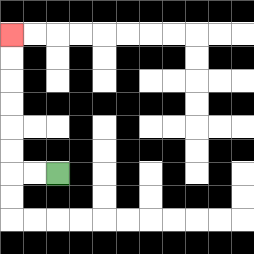{'start': '[2, 7]', 'end': '[0, 1]', 'path_directions': 'L,L,U,U,U,U,U,U', 'path_coordinates': '[[2, 7], [1, 7], [0, 7], [0, 6], [0, 5], [0, 4], [0, 3], [0, 2], [0, 1]]'}